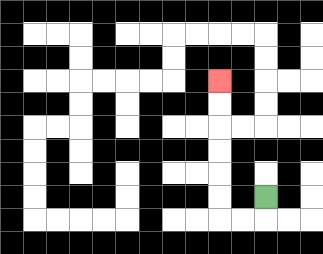{'start': '[11, 8]', 'end': '[9, 3]', 'path_directions': 'D,L,L,U,U,U,U,U,U', 'path_coordinates': '[[11, 8], [11, 9], [10, 9], [9, 9], [9, 8], [9, 7], [9, 6], [9, 5], [9, 4], [9, 3]]'}